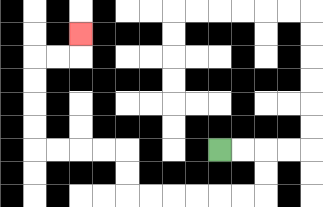{'start': '[9, 6]', 'end': '[3, 1]', 'path_directions': 'R,R,D,D,L,L,L,L,L,L,U,U,L,L,L,L,U,U,U,U,R,R,U', 'path_coordinates': '[[9, 6], [10, 6], [11, 6], [11, 7], [11, 8], [10, 8], [9, 8], [8, 8], [7, 8], [6, 8], [5, 8], [5, 7], [5, 6], [4, 6], [3, 6], [2, 6], [1, 6], [1, 5], [1, 4], [1, 3], [1, 2], [2, 2], [3, 2], [3, 1]]'}